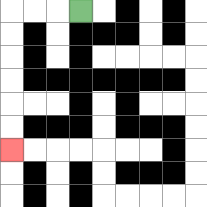{'start': '[3, 0]', 'end': '[0, 6]', 'path_directions': 'L,L,L,D,D,D,D,D,D', 'path_coordinates': '[[3, 0], [2, 0], [1, 0], [0, 0], [0, 1], [0, 2], [0, 3], [0, 4], [0, 5], [0, 6]]'}